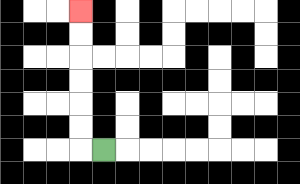{'start': '[4, 6]', 'end': '[3, 0]', 'path_directions': 'L,U,U,U,U,U,U', 'path_coordinates': '[[4, 6], [3, 6], [3, 5], [3, 4], [3, 3], [3, 2], [3, 1], [3, 0]]'}